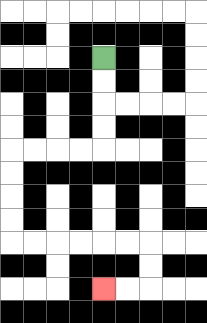{'start': '[4, 2]', 'end': '[4, 12]', 'path_directions': 'D,D,D,D,L,L,L,L,D,D,D,D,R,R,R,R,R,R,D,D,L,L', 'path_coordinates': '[[4, 2], [4, 3], [4, 4], [4, 5], [4, 6], [3, 6], [2, 6], [1, 6], [0, 6], [0, 7], [0, 8], [0, 9], [0, 10], [1, 10], [2, 10], [3, 10], [4, 10], [5, 10], [6, 10], [6, 11], [6, 12], [5, 12], [4, 12]]'}